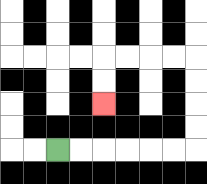{'start': '[2, 6]', 'end': '[4, 4]', 'path_directions': 'R,R,R,R,R,R,U,U,U,U,L,L,L,L,D,D', 'path_coordinates': '[[2, 6], [3, 6], [4, 6], [5, 6], [6, 6], [7, 6], [8, 6], [8, 5], [8, 4], [8, 3], [8, 2], [7, 2], [6, 2], [5, 2], [4, 2], [4, 3], [4, 4]]'}